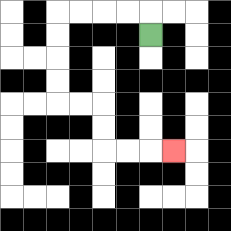{'start': '[6, 1]', 'end': '[7, 6]', 'path_directions': 'U,L,L,L,L,D,D,D,D,R,R,D,D,R,R,R', 'path_coordinates': '[[6, 1], [6, 0], [5, 0], [4, 0], [3, 0], [2, 0], [2, 1], [2, 2], [2, 3], [2, 4], [3, 4], [4, 4], [4, 5], [4, 6], [5, 6], [6, 6], [7, 6]]'}